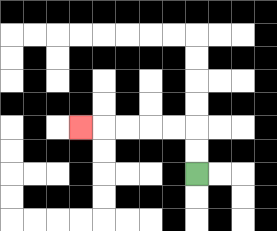{'start': '[8, 7]', 'end': '[3, 5]', 'path_directions': 'U,U,L,L,L,L,L', 'path_coordinates': '[[8, 7], [8, 6], [8, 5], [7, 5], [6, 5], [5, 5], [4, 5], [3, 5]]'}